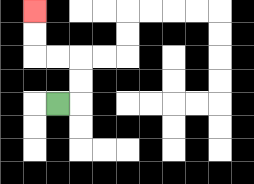{'start': '[2, 4]', 'end': '[1, 0]', 'path_directions': 'R,U,U,L,L,U,U', 'path_coordinates': '[[2, 4], [3, 4], [3, 3], [3, 2], [2, 2], [1, 2], [1, 1], [1, 0]]'}